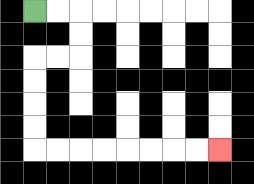{'start': '[1, 0]', 'end': '[9, 6]', 'path_directions': 'R,R,D,D,L,L,D,D,D,D,R,R,R,R,R,R,R,R', 'path_coordinates': '[[1, 0], [2, 0], [3, 0], [3, 1], [3, 2], [2, 2], [1, 2], [1, 3], [1, 4], [1, 5], [1, 6], [2, 6], [3, 6], [4, 6], [5, 6], [6, 6], [7, 6], [8, 6], [9, 6]]'}